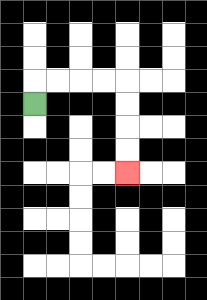{'start': '[1, 4]', 'end': '[5, 7]', 'path_directions': 'U,R,R,R,R,D,D,D,D', 'path_coordinates': '[[1, 4], [1, 3], [2, 3], [3, 3], [4, 3], [5, 3], [5, 4], [5, 5], [5, 6], [5, 7]]'}